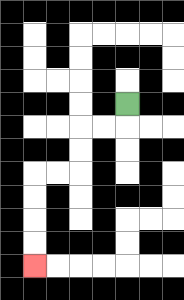{'start': '[5, 4]', 'end': '[1, 11]', 'path_directions': 'D,L,L,D,D,L,L,D,D,D,D', 'path_coordinates': '[[5, 4], [5, 5], [4, 5], [3, 5], [3, 6], [3, 7], [2, 7], [1, 7], [1, 8], [1, 9], [1, 10], [1, 11]]'}